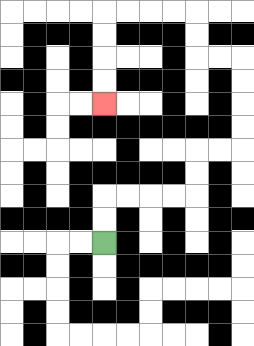{'start': '[4, 10]', 'end': '[4, 4]', 'path_directions': 'U,U,R,R,R,R,U,U,R,R,U,U,U,U,L,L,U,U,L,L,L,L,D,D,D,D', 'path_coordinates': '[[4, 10], [4, 9], [4, 8], [5, 8], [6, 8], [7, 8], [8, 8], [8, 7], [8, 6], [9, 6], [10, 6], [10, 5], [10, 4], [10, 3], [10, 2], [9, 2], [8, 2], [8, 1], [8, 0], [7, 0], [6, 0], [5, 0], [4, 0], [4, 1], [4, 2], [4, 3], [4, 4]]'}